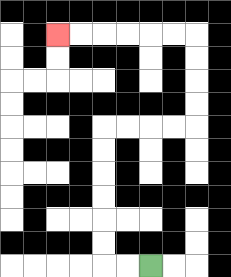{'start': '[6, 11]', 'end': '[2, 1]', 'path_directions': 'L,L,U,U,U,U,U,U,R,R,R,R,U,U,U,U,L,L,L,L,L,L', 'path_coordinates': '[[6, 11], [5, 11], [4, 11], [4, 10], [4, 9], [4, 8], [4, 7], [4, 6], [4, 5], [5, 5], [6, 5], [7, 5], [8, 5], [8, 4], [8, 3], [8, 2], [8, 1], [7, 1], [6, 1], [5, 1], [4, 1], [3, 1], [2, 1]]'}